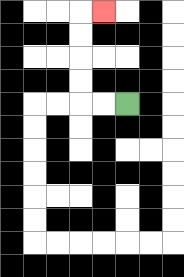{'start': '[5, 4]', 'end': '[4, 0]', 'path_directions': 'L,L,U,U,U,U,R', 'path_coordinates': '[[5, 4], [4, 4], [3, 4], [3, 3], [3, 2], [3, 1], [3, 0], [4, 0]]'}